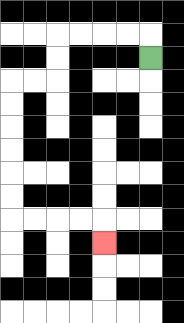{'start': '[6, 2]', 'end': '[4, 10]', 'path_directions': 'U,L,L,L,L,D,D,L,L,D,D,D,D,D,D,R,R,R,R,D', 'path_coordinates': '[[6, 2], [6, 1], [5, 1], [4, 1], [3, 1], [2, 1], [2, 2], [2, 3], [1, 3], [0, 3], [0, 4], [0, 5], [0, 6], [0, 7], [0, 8], [0, 9], [1, 9], [2, 9], [3, 9], [4, 9], [4, 10]]'}